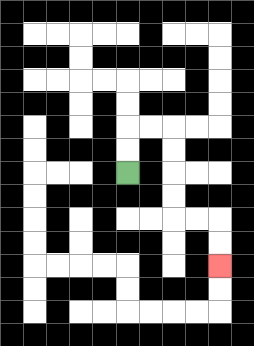{'start': '[5, 7]', 'end': '[9, 11]', 'path_directions': 'U,U,R,R,D,D,D,D,R,R,D,D', 'path_coordinates': '[[5, 7], [5, 6], [5, 5], [6, 5], [7, 5], [7, 6], [7, 7], [7, 8], [7, 9], [8, 9], [9, 9], [9, 10], [9, 11]]'}